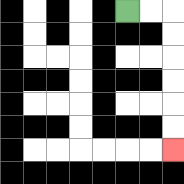{'start': '[5, 0]', 'end': '[7, 6]', 'path_directions': 'R,R,D,D,D,D,D,D', 'path_coordinates': '[[5, 0], [6, 0], [7, 0], [7, 1], [7, 2], [7, 3], [7, 4], [7, 5], [7, 6]]'}